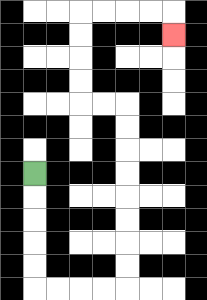{'start': '[1, 7]', 'end': '[7, 1]', 'path_directions': 'D,D,D,D,D,R,R,R,R,U,U,U,U,U,U,U,U,L,L,U,U,U,U,R,R,R,R,D', 'path_coordinates': '[[1, 7], [1, 8], [1, 9], [1, 10], [1, 11], [1, 12], [2, 12], [3, 12], [4, 12], [5, 12], [5, 11], [5, 10], [5, 9], [5, 8], [5, 7], [5, 6], [5, 5], [5, 4], [4, 4], [3, 4], [3, 3], [3, 2], [3, 1], [3, 0], [4, 0], [5, 0], [6, 0], [7, 0], [7, 1]]'}